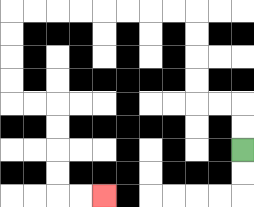{'start': '[10, 6]', 'end': '[4, 8]', 'path_directions': 'U,U,L,L,U,U,U,U,L,L,L,L,L,L,L,L,D,D,D,D,R,R,D,D,D,D,R,R', 'path_coordinates': '[[10, 6], [10, 5], [10, 4], [9, 4], [8, 4], [8, 3], [8, 2], [8, 1], [8, 0], [7, 0], [6, 0], [5, 0], [4, 0], [3, 0], [2, 0], [1, 0], [0, 0], [0, 1], [0, 2], [0, 3], [0, 4], [1, 4], [2, 4], [2, 5], [2, 6], [2, 7], [2, 8], [3, 8], [4, 8]]'}